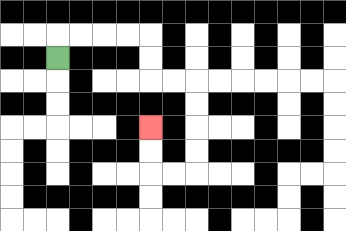{'start': '[2, 2]', 'end': '[6, 5]', 'path_directions': 'U,R,R,R,R,D,D,R,R,D,D,D,D,L,L,U,U', 'path_coordinates': '[[2, 2], [2, 1], [3, 1], [4, 1], [5, 1], [6, 1], [6, 2], [6, 3], [7, 3], [8, 3], [8, 4], [8, 5], [8, 6], [8, 7], [7, 7], [6, 7], [6, 6], [6, 5]]'}